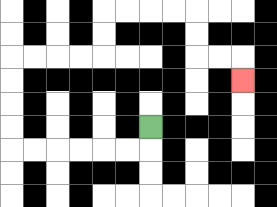{'start': '[6, 5]', 'end': '[10, 3]', 'path_directions': 'D,L,L,L,L,L,L,U,U,U,U,R,R,R,R,U,U,R,R,R,R,D,D,R,R,D', 'path_coordinates': '[[6, 5], [6, 6], [5, 6], [4, 6], [3, 6], [2, 6], [1, 6], [0, 6], [0, 5], [0, 4], [0, 3], [0, 2], [1, 2], [2, 2], [3, 2], [4, 2], [4, 1], [4, 0], [5, 0], [6, 0], [7, 0], [8, 0], [8, 1], [8, 2], [9, 2], [10, 2], [10, 3]]'}